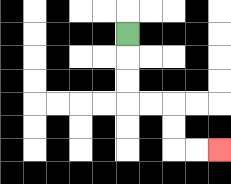{'start': '[5, 1]', 'end': '[9, 6]', 'path_directions': 'D,D,D,R,R,D,D,R,R', 'path_coordinates': '[[5, 1], [5, 2], [5, 3], [5, 4], [6, 4], [7, 4], [7, 5], [7, 6], [8, 6], [9, 6]]'}